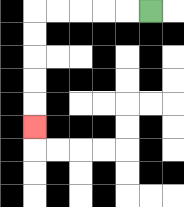{'start': '[6, 0]', 'end': '[1, 5]', 'path_directions': 'L,L,L,L,L,D,D,D,D,D', 'path_coordinates': '[[6, 0], [5, 0], [4, 0], [3, 0], [2, 0], [1, 0], [1, 1], [1, 2], [1, 3], [1, 4], [1, 5]]'}